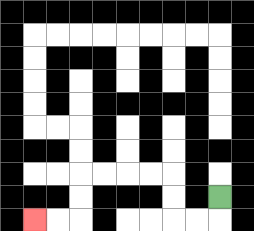{'start': '[9, 8]', 'end': '[1, 9]', 'path_directions': 'D,L,L,U,U,L,L,L,L,D,D,L,L', 'path_coordinates': '[[9, 8], [9, 9], [8, 9], [7, 9], [7, 8], [7, 7], [6, 7], [5, 7], [4, 7], [3, 7], [3, 8], [3, 9], [2, 9], [1, 9]]'}